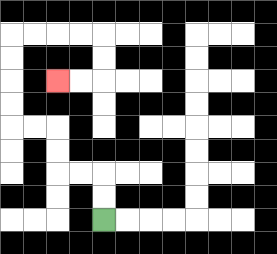{'start': '[4, 9]', 'end': '[2, 3]', 'path_directions': 'U,U,L,L,U,U,L,L,U,U,U,U,R,R,R,R,D,D,L,L', 'path_coordinates': '[[4, 9], [4, 8], [4, 7], [3, 7], [2, 7], [2, 6], [2, 5], [1, 5], [0, 5], [0, 4], [0, 3], [0, 2], [0, 1], [1, 1], [2, 1], [3, 1], [4, 1], [4, 2], [4, 3], [3, 3], [2, 3]]'}